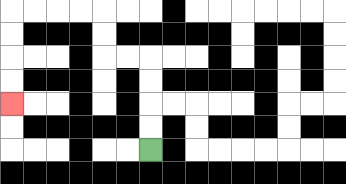{'start': '[6, 6]', 'end': '[0, 4]', 'path_directions': 'U,U,U,U,L,L,U,U,L,L,L,L,D,D,D,D', 'path_coordinates': '[[6, 6], [6, 5], [6, 4], [6, 3], [6, 2], [5, 2], [4, 2], [4, 1], [4, 0], [3, 0], [2, 0], [1, 0], [0, 0], [0, 1], [0, 2], [0, 3], [0, 4]]'}